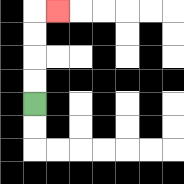{'start': '[1, 4]', 'end': '[2, 0]', 'path_directions': 'U,U,U,U,R', 'path_coordinates': '[[1, 4], [1, 3], [1, 2], [1, 1], [1, 0], [2, 0]]'}